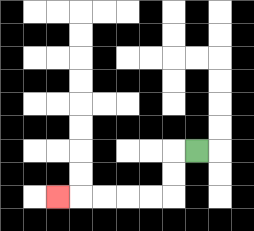{'start': '[8, 6]', 'end': '[2, 8]', 'path_directions': 'L,D,D,L,L,L,L,L', 'path_coordinates': '[[8, 6], [7, 6], [7, 7], [7, 8], [6, 8], [5, 8], [4, 8], [3, 8], [2, 8]]'}